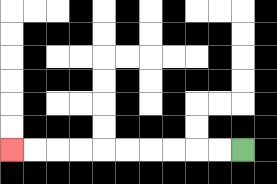{'start': '[10, 6]', 'end': '[0, 6]', 'path_directions': 'L,L,L,L,L,L,L,L,L,L', 'path_coordinates': '[[10, 6], [9, 6], [8, 6], [7, 6], [6, 6], [5, 6], [4, 6], [3, 6], [2, 6], [1, 6], [0, 6]]'}